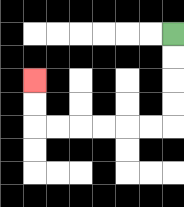{'start': '[7, 1]', 'end': '[1, 3]', 'path_directions': 'D,D,D,D,L,L,L,L,L,L,U,U', 'path_coordinates': '[[7, 1], [7, 2], [7, 3], [7, 4], [7, 5], [6, 5], [5, 5], [4, 5], [3, 5], [2, 5], [1, 5], [1, 4], [1, 3]]'}